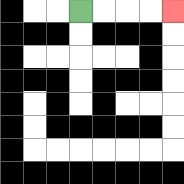{'start': '[3, 0]', 'end': '[7, 0]', 'path_directions': 'R,R,R,R', 'path_coordinates': '[[3, 0], [4, 0], [5, 0], [6, 0], [7, 0]]'}